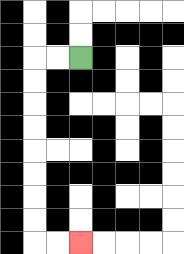{'start': '[3, 2]', 'end': '[3, 10]', 'path_directions': 'L,L,D,D,D,D,D,D,D,D,R,R', 'path_coordinates': '[[3, 2], [2, 2], [1, 2], [1, 3], [1, 4], [1, 5], [1, 6], [1, 7], [1, 8], [1, 9], [1, 10], [2, 10], [3, 10]]'}